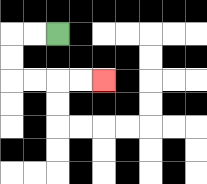{'start': '[2, 1]', 'end': '[4, 3]', 'path_directions': 'L,L,D,D,R,R,R,R', 'path_coordinates': '[[2, 1], [1, 1], [0, 1], [0, 2], [0, 3], [1, 3], [2, 3], [3, 3], [4, 3]]'}